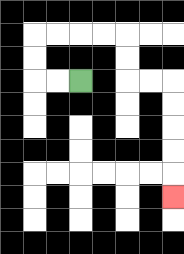{'start': '[3, 3]', 'end': '[7, 8]', 'path_directions': 'L,L,U,U,R,R,R,R,D,D,R,R,D,D,D,D,D', 'path_coordinates': '[[3, 3], [2, 3], [1, 3], [1, 2], [1, 1], [2, 1], [3, 1], [4, 1], [5, 1], [5, 2], [5, 3], [6, 3], [7, 3], [7, 4], [7, 5], [7, 6], [7, 7], [7, 8]]'}